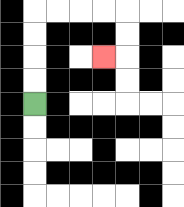{'start': '[1, 4]', 'end': '[4, 2]', 'path_directions': 'U,U,U,U,R,R,R,R,D,D,L', 'path_coordinates': '[[1, 4], [1, 3], [1, 2], [1, 1], [1, 0], [2, 0], [3, 0], [4, 0], [5, 0], [5, 1], [5, 2], [4, 2]]'}